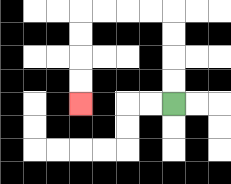{'start': '[7, 4]', 'end': '[3, 4]', 'path_directions': 'U,U,U,U,L,L,L,L,D,D,D,D', 'path_coordinates': '[[7, 4], [7, 3], [7, 2], [7, 1], [7, 0], [6, 0], [5, 0], [4, 0], [3, 0], [3, 1], [3, 2], [3, 3], [3, 4]]'}